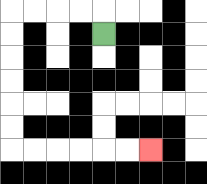{'start': '[4, 1]', 'end': '[6, 6]', 'path_directions': 'U,L,L,L,L,D,D,D,D,D,D,R,R,R,R,R,R', 'path_coordinates': '[[4, 1], [4, 0], [3, 0], [2, 0], [1, 0], [0, 0], [0, 1], [0, 2], [0, 3], [0, 4], [0, 5], [0, 6], [1, 6], [2, 6], [3, 6], [4, 6], [5, 6], [6, 6]]'}